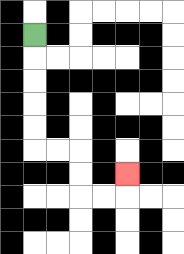{'start': '[1, 1]', 'end': '[5, 7]', 'path_directions': 'D,D,D,D,D,R,R,D,D,R,R,U', 'path_coordinates': '[[1, 1], [1, 2], [1, 3], [1, 4], [1, 5], [1, 6], [2, 6], [3, 6], [3, 7], [3, 8], [4, 8], [5, 8], [5, 7]]'}